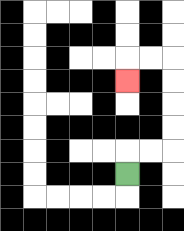{'start': '[5, 7]', 'end': '[5, 3]', 'path_directions': 'U,R,R,U,U,U,U,L,L,D', 'path_coordinates': '[[5, 7], [5, 6], [6, 6], [7, 6], [7, 5], [7, 4], [7, 3], [7, 2], [6, 2], [5, 2], [5, 3]]'}